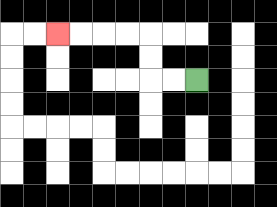{'start': '[8, 3]', 'end': '[2, 1]', 'path_directions': 'L,L,U,U,L,L,L,L', 'path_coordinates': '[[8, 3], [7, 3], [6, 3], [6, 2], [6, 1], [5, 1], [4, 1], [3, 1], [2, 1]]'}